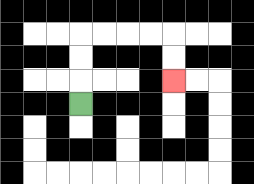{'start': '[3, 4]', 'end': '[7, 3]', 'path_directions': 'U,U,U,R,R,R,R,D,D', 'path_coordinates': '[[3, 4], [3, 3], [3, 2], [3, 1], [4, 1], [5, 1], [6, 1], [7, 1], [7, 2], [7, 3]]'}